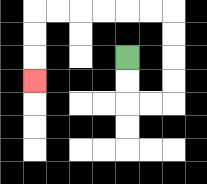{'start': '[5, 2]', 'end': '[1, 3]', 'path_directions': 'D,D,R,R,U,U,U,U,L,L,L,L,L,L,D,D,D', 'path_coordinates': '[[5, 2], [5, 3], [5, 4], [6, 4], [7, 4], [7, 3], [7, 2], [7, 1], [7, 0], [6, 0], [5, 0], [4, 0], [3, 0], [2, 0], [1, 0], [1, 1], [1, 2], [1, 3]]'}